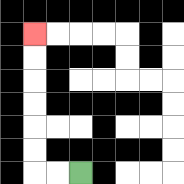{'start': '[3, 7]', 'end': '[1, 1]', 'path_directions': 'L,L,U,U,U,U,U,U', 'path_coordinates': '[[3, 7], [2, 7], [1, 7], [1, 6], [1, 5], [1, 4], [1, 3], [1, 2], [1, 1]]'}